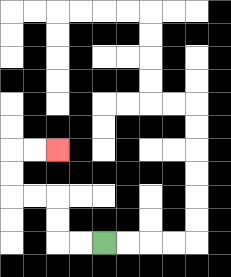{'start': '[4, 10]', 'end': '[2, 6]', 'path_directions': 'L,L,U,U,L,L,U,U,R,R', 'path_coordinates': '[[4, 10], [3, 10], [2, 10], [2, 9], [2, 8], [1, 8], [0, 8], [0, 7], [0, 6], [1, 6], [2, 6]]'}